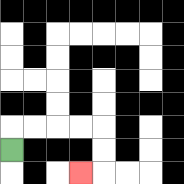{'start': '[0, 6]', 'end': '[3, 7]', 'path_directions': 'U,R,R,R,R,D,D,L', 'path_coordinates': '[[0, 6], [0, 5], [1, 5], [2, 5], [3, 5], [4, 5], [4, 6], [4, 7], [3, 7]]'}